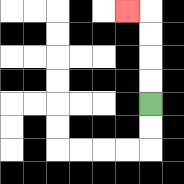{'start': '[6, 4]', 'end': '[5, 0]', 'path_directions': 'U,U,U,U,L', 'path_coordinates': '[[6, 4], [6, 3], [6, 2], [6, 1], [6, 0], [5, 0]]'}